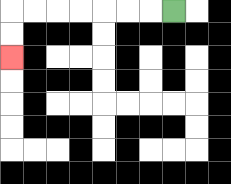{'start': '[7, 0]', 'end': '[0, 2]', 'path_directions': 'L,L,L,L,L,L,L,D,D', 'path_coordinates': '[[7, 0], [6, 0], [5, 0], [4, 0], [3, 0], [2, 0], [1, 0], [0, 0], [0, 1], [0, 2]]'}